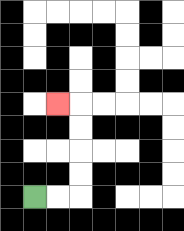{'start': '[1, 8]', 'end': '[2, 4]', 'path_directions': 'R,R,U,U,U,U,L', 'path_coordinates': '[[1, 8], [2, 8], [3, 8], [3, 7], [3, 6], [3, 5], [3, 4], [2, 4]]'}